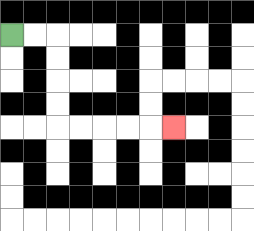{'start': '[0, 1]', 'end': '[7, 5]', 'path_directions': 'R,R,D,D,D,D,R,R,R,R,R', 'path_coordinates': '[[0, 1], [1, 1], [2, 1], [2, 2], [2, 3], [2, 4], [2, 5], [3, 5], [4, 5], [5, 5], [6, 5], [7, 5]]'}